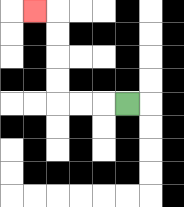{'start': '[5, 4]', 'end': '[1, 0]', 'path_directions': 'L,L,L,U,U,U,U,L', 'path_coordinates': '[[5, 4], [4, 4], [3, 4], [2, 4], [2, 3], [2, 2], [2, 1], [2, 0], [1, 0]]'}